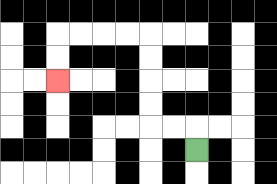{'start': '[8, 6]', 'end': '[2, 3]', 'path_directions': 'U,L,L,U,U,U,U,L,L,L,L,D,D', 'path_coordinates': '[[8, 6], [8, 5], [7, 5], [6, 5], [6, 4], [6, 3], [6, 2], [6, 1], [5, 1], [4, 1], [3, 1], [2, 1], [2, 2], [2, 3]]'}